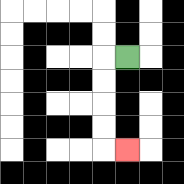{'start': '[5, 2]', 'end': '[5, 6]', 'path_directions': 'L,D,D,D,D,R', 'path_coordinates': '[[5, 2], [4, 2], [4, 3], [4, 4], [4, 5], [4, 6], [5, 6]]'}